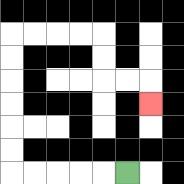{'start': '[5, 7]', 'end': '[6, 4]', 'path_directions': 'L,L,L,L,L,U,U,U,U,U,U,R,R,R,R,D,D,R,R,D', 'path_coordinates': '[[5, 7], [4, 7], [3, 7], [2, 7], [1, 7], [0, 7], [0, 6], [0, 5], [0, 4], [0, 3], [0, 2], [0, 1], [1, 1], [2, 1], [3, 1], [4, 1], [4, 2], [4, 3], [5, 3], [6, 3], [6, 4]]'}